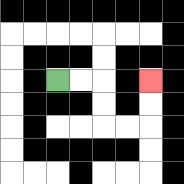{'start': '[2, 3]', 'end': '[6, 3]', 'path_directions': 'R,R,D,D,R,R,U,U', 'path_coordinates': '[[2, 3], [3, 3], [4, 3], [4, 4], [4, 5], [5, 5], [6, 5], [6, 4], [6, 3]]'}